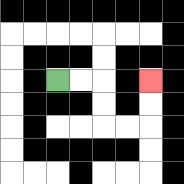{'start': '[2, 3]', 'end': '[6, 3]', 'path_directions': 'R,R,D,D,R,R,U,U', 'path_coordinates': '[[2, 3], [3, 3], [4, 3], [4, 4], [4, 5], [5, 5], [6, 5], [6, 4], [6, 3]]'}